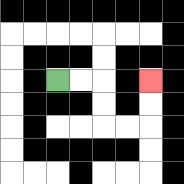{'start': '[2, 3]', 'end': '[6, 3]', 'path_directions': 'R,R,D,D,R,R,U,U', 'path_coordinates': '[[2, 3], [3, 3], [4, 3], [4, 4], [4, 5], [5, 5], [6, 5], [6, 4], [6, 3]]'}